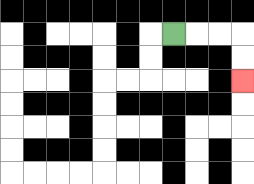{'start': '[7, 1]', 'end': '[10, 3]', 'path_directions': 'R,R,R,D,D', 'path_coordinates': '[[7, 1], [8, 1], [9, 1], [10, 1], [10, 2], [10, 3]]'}